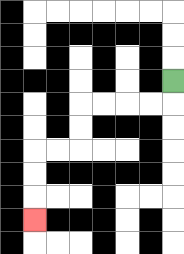{'start': '[7, 3]', 'end': '[1, 9]', 'path_directions': 'D,L,L,L,L,D,D,L,L,D,D,D', 'path_coordinates': '[[7, 3], [7, 4], [6, 4], [5, 4], [4, 4], [3, 4], [3, 5], [3, 6], [2, 6], [1, 6], [1, 7], [1, 8], [1, 9]]'}